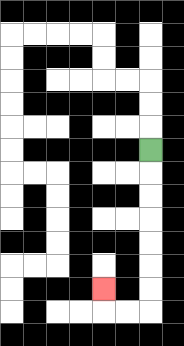{'start': '[6, 6]', 'end': '[4, 12]', 'path_directions': 'D,D,D,D,D,D,D,L,L,U', 'path_coordinates': '[[6, 6], [6, 7], [6, 8], [6, 9], [6, 10], [6, 11], [6, 12], [6, 13], [5, 13], [4, 13], [4, 12]]'}